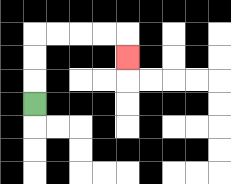{'start': '[1, 4]', 'end': '[5, 2]', 'path_directions': 'U,U,U,R,R,R,R,D', 'path_coordinates': '[[1, 4], [1, 3], [1, 2], [1, 1], [2, 1], [3, 1], [4, 1], [5, 1], [5, 2]]'}